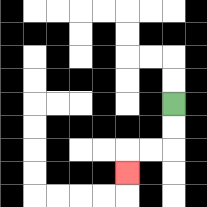{'start': '[7, 4]', 'end': '[5, 7]', 'path_directions': 'D,D,L,L,D', 'path_coordinates': '[[7, 4], [7, 5], [7, 6], [6, 6], [5, 6], [5, 7]]'}